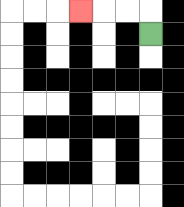{'start': '[6, 1]', 'end': '[3, 0]', 'path_directions': 'U,L,L,L', 'path_coordinates': '[[6, 1], [6, 0], [5, 0], [4, 0], [3, 0]]'}